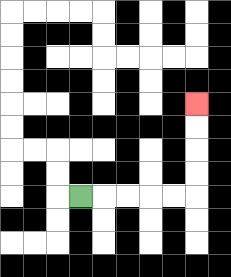{'start': '[3, 8]', 'end': '[8, 4]', 'path_directions': 'R,R,R,R,R,U,U,U,U', 'path_coordinates': '[[3, 8], [4, 8], [5, 8], [6, 8], [7, 8], [8, 8], [8, 7], [8, 6], [8, 5], [8, 4]]'}